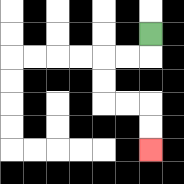{'start': '[6, 1]', 'end': '[6, 6]', 'path_directions': 'D,L,L,D,D,R,R,D,D', 'path_coordinates': '[[6, 1], [6, 2], [5, 2], [4, 2], [4, 3], [4, 4], [5, 4], [6, 4], [6, 5], [6, 6]]'}